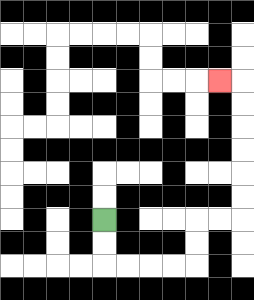{'start': '[4, 9]', 'end': '[9, 3]', 'path_directions': 'D,D,R,R,R,R,U,U,R,R,U,U,U,U,U,U,L', 'path_coordinates': '[[4, 9], [4, 10], [4, 11], [5, 11], [6, 11], [7, 11], [8, 11], [8, 10], [8, 9], [9, 9], [10, 9], [10, 8], [10, 7], [10, 6], [10, 5], [10, 4], [10, 3], [9, 3]]'}